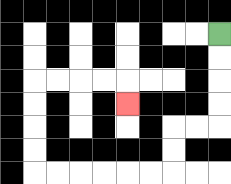{'start': '[9, 1]', 'end': '[5, 4]', 'path_directions': 'D,D,D,D,L,L,D,D,L,L,L,L,L,L,U,U,U,U,R,R,R,R,D', 'path_coordinates': '[[9, 1], [9, 2], [9, 3], [9, 4], [9, 5], [8, 5], [7, 5], [7, 6], [7, 7], [6, 7], [5, 7], [4, 7], [3, 7], [2, 7], [1, 7], [1, 6], [1, 5], [1, 4], [1, 3], [2, 3], [3, 3], [4, 3], [5, 3], [5, 4]]'}